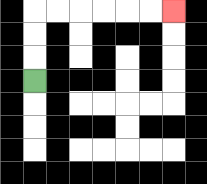{'start': '[1, 3]', 'end': '[7, 0]', 'path_directions': 'U,U,U,R,R,R,R,R,R', 'path_coordinates': '[[1, 3], [1, 2], [1, 1], [1, 0], [2, 0], [3, 0], [4, 0], [5, 0], [6, 0], [7, 0]]'}